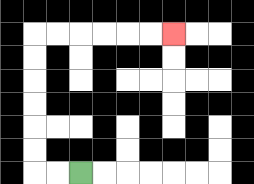{'start': '[3, 7]', 'end': '[7, 1]', 'path_directions': 'L,L,U,U,U,U,U,U,R,R,R,R,R,R', 'path_coordinates': '[[3, 7], [2, 7], [1, 7], [1, 6], [1, 5], [1, 4], [1, 3], [1, 2], [1, 1], [2, 1], [3, 1], [4, 1], [5, 1], [6, 1], [7, 1]]'}